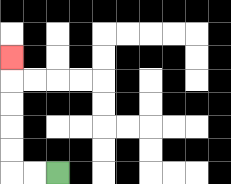{'start': '[2, 7]', 'end': '[0, 2]', 'path_directions': 'L,L,U,U,U,U,U', 'path_coordinates': '[[2, 7], [1, 7], [0, 7], [0, 6], [0, 5], [0, 4], [0, 3], [0, 2]]'}